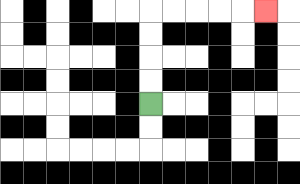{'start': '[6, 4]', 'end': '[11, 0]', 'path_directions': 'U,U,U,U,R,R,R,R,R', 'path_coordinates': '[[6, 4], [6, 3], [6, 2], [6, 1], [6, 0], [7, 0], [8, 0], [9, 0], [10, 0], [11, 0]]'}